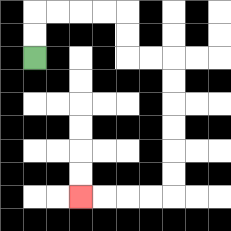{'start': '[1, 2]', 'end': '[3, 8]', 'path_directions': 'U,U,R,R,R,R,D,D,R,R,D,D,D,D,D,D,L,L,L,L', 'path_coordinates': '[[1, 2], [1, 1], [1, 0], [2, 0], [3, 0], [4, 0], [5, 0], [5, 1], [5, 2], [6, 2], [7, 2], [7, 3], [7, 4], [7, 5], [7, 6], [7, 7], [7, 8], [6, 8], [5, 8], [4, 8], [3, 8]]'}